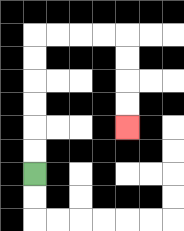{'start': '[1, 7]', 'end': '[5, 5]', 'path_directions': 'U,U,U,U,U,U,R,R,R,R,D,D,D,D', 'path_coordinates': '[[1, 7], [1, 6], [1, 5], [1, 4], [1, 3], [1, 2], [1, 1], [2, 1], [3, 1], [4, 1], [5, 1], [5, 2], [5, 3], [5, 4], [5, 5]]'}